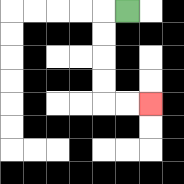{'start': '[5, 0]', 'end': '[6, 4]', 'path_directions': 'L,D,D,D,D,R,R', 'path_coordinates': '[[5, 0], [4, 0], [4, 1], [4, 2], [4, 3], [4, 4], [5, 4], [6, 4]]'}